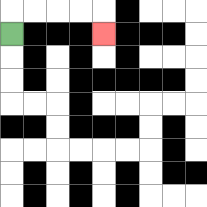{'start': '[0, 1]', 'end': '[4, 1]', 'path_directions': 'U,R,R,R,R,D', 'path_coordinates': '[[0, 1], [0, 0], [1, 0], [2, 0], [3, 0], [4, 0], [4, 1]]'}